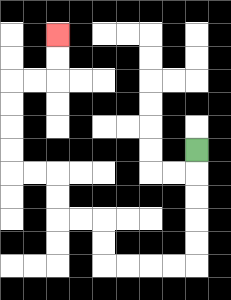{'start': '[8, 6]', 'end': '[2, 1]', 'path_directions': 'D,D,D,D,D,L,L,L,L,U,U,L,L,U,U,L,L,U,U,U,U,R,R,U,U', 'path_coordinates': '[[8, 6], [8, 7], [8, 8], [8, 9], [8, 10], [8, 11], [7, 11], [6, 11], [5, 11], [4, 11], [4, 10], [4, 9], [3, 9], [2, 9], [2, 8], [2, 7], [1, 7], [0, 7], [0, 6], [0, 5], [0, 4], [0, 3], [1, 3], [2, 3], [2, 2], [2, 1]]'}